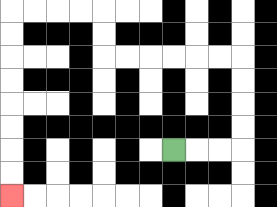{'start': '[7, 6]', 'end': '[0, 8]', 'path_directions': 'R,R,R,U,U,U,U,L,L,L,L,L,L,U,U,L,L,L,L,D,D,D,D,D,D,D,D', 'path_coordinates': '[[7, 6], [8, 6], [9, 6], [10, 6], [10, 5], [10, 4], [10, 3], [10, 2], [9, 2], [8, 2], [7, 2], [6, 2], [5, 2], [4, 2], [4, 1], [4, 0], [3, 0], [2, 0], [1, 0], [0, 0], [0, 1], [0, 2], [0, 3], [0, 4], [0, 5], [0, 6], [0, 7], [0, 8]]'}